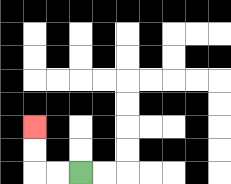{'start': '[3, 7]', 'end': '[1, 5]', 'path_directions': 'L,L,U,U', 'path_coordinates': '[[3, 7], [2, 7], [1, 7], [1, 6], [1, 5]]'}